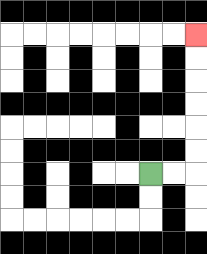{'start': '[6, 7]', 'end': '[8, 1]', 'path_directions': 'R,R,U,U,U,U,U,U', 'path_coordinates': '[[6, 7], [7, 7], [8, 7], [8, 6], [8, 5], [8, 4], [8, 3], [8, 2], [8, 1]]'}